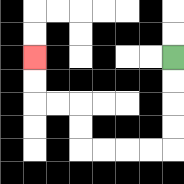{'start': '[7, 2]', 'end': '[1, 2]', 'path_directions': 'D,D,D,D,L,L,L,L,U,U,L,L,U,U', 'path_coordinates': '[[7, 2], [7, 3], [7, 4], [7, 5], [7, 6], [6, 6], [5, 6], [4, 6], [3, 6], [3, 5], [3, 4], [2, 4], [1, 4], [1, 3], [1, 2]]'}